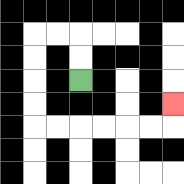{'start': '[3, 3]', 'end': '[7, 4]', 'path_directions': 'U,U,L,L,D,D,D,D,R,R,R,R,R,R,U', 'path_coordinates': '[[3, 3], [3, 2], [3, 1], [2, 1], [1, 1], [1, 2], [1, 3], [1, 4], [1, 5], [2, 5], [3, 5], [4, 5], [5, 5], [6, 5], [7, 5], [7, 4]]'}